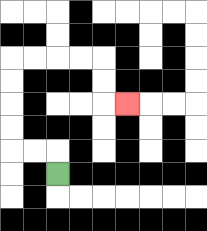{'start': '[2, 7]', 'end': '[5, 4]', 'path_directions': 'U,L,L,U,U,U,U,R,R,R,R,D,D,R', 'path_coordinates': '[[2, 7], [2, 6], [1, 6], [0, 6], [0, 5], [0, 4], [0, 3], [0, 2], [1, 2], [2, 2], [3, 2], [4, 2], [4, 3], [4, 4], [5, 4]]'}